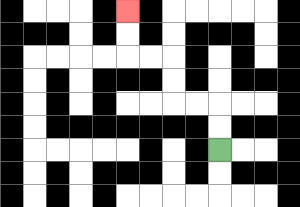{'start': '[9, 6]', 'end': '[5, 0]', 'path_directions': 'U,U,L,L,U,U,L,L,U,U', 'path_coordinates': '[[9, 6], [9, 5], [9, 4], [8, 4], [7, 4], [7, 3], [7, 2], [6, 2], [5, 2], [5, 1], [5, 0]]'}